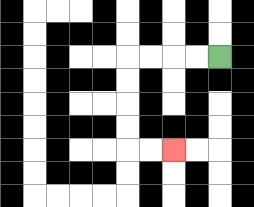{'start': '[9, 2]', 'end': '[7, 6]', 'path_directions': 'L,L,L,L,D,D,D,D,R,R', 'path_coordinates': '[[9, 2], [8, 2], [7, 2], [6, 2], [5, 2], [5, 3], [5, 4], [5, 5], [5, 6], [6, 6], [7, 6]]'}